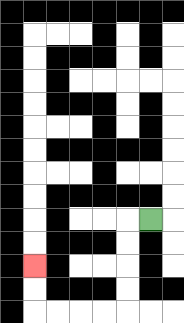{'start': '[6, 9]', 'end': '[1, 11]', 'path_directions': 'L,D,D,D,D,L,L,L,L,U,U', 'path_coordinates': '[[6, 9], [5, 9], [5, 10], [5, 11], [5, 12], [5, 13], [4, 13], [3, 13], [2, 13], [1, 13], [1, 12], [1, 11]]'}